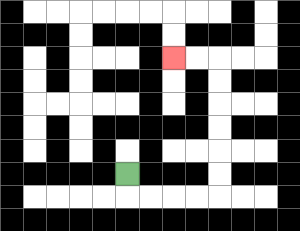{'start': '[5, 7]', 'end': '[7, 2]', 'path_directions': 'D,R,R,R,R,U,U,U,U,U,U,L,L', 'path_coordinates': '[[5, 7], [5, 8], [6, 8], [7, 8], [8, 8], [9, 8], [9, 7], [9, 6], [9, 5], [9, 4], [9, 3], [9, 2], [8, 2], [7, 2]]'}